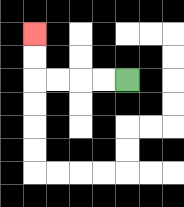{'start': '[5, 3]', 'end': '[1, 1]', 'path_directions': 'L,L,L,L,U,U', 'path_coordinates': '[[5, 3], [4, 3], [3, 3], [2, 3], [1, 3], [1, 2], [1, 1]]'}